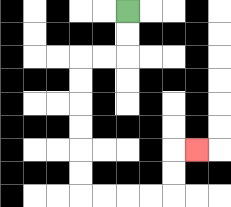{'start': '[5, 0]', 'end': '[8, 6]', 'path_directions': 'D,D,L,L,D,D,D,D,D,D,R,R,R,R,U,U,R', 'path_coordinates': '[[5, 0], [5, 1], [5, 2], [4, 2], [3, 2], [3, 3], [3, 4], [3, 5], [3, 6], [3, 7], [3, 8], [4, 8], [5, 8], [6, 8], [7, 8], [7, 7], [7, 6], [8, 6]]'}